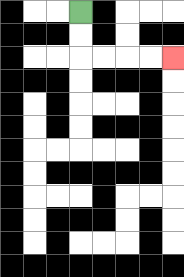{'start': '[3, 0]', 'end': '[7, 2]', 'path_directions': 'D,D,R,R,R,R', 'path_coordinates': '[[3, 0], [3, 1], [3, 2], [4, 2], [5, 2], [6, 2], [7, 2]]'}